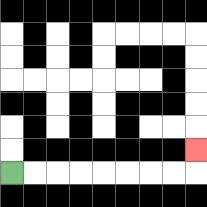{'start': '[0, 7]', 'end': '[8, 6]', 'path_directions': 'R,R,R,R,R,R,R,R,U', 'path_coordinates': '[[0, 7], [1, 7], [2, 7], [3, 7], [4, 7], [5, 7], [6, 7], [7, 7], [8, 7], [8, 6]]'}